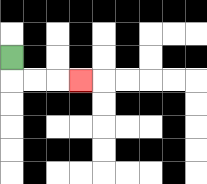{'start': '[0, 2]', 'end': '[3, 3]', 'path_directions': 'D,R,R,R', 'path_coordinates': '[[0, 2], [0, 3], [1, 3], [2, 3], [3, 3]]'}